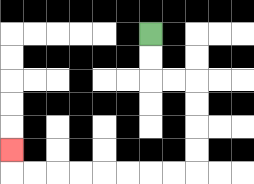{'start': '[6, 1]', 'end': '[0, 6]', 'path_directions': 'D,D,R,R,D,D,D,D,L,L,L,L,L,L,L,L,U', 'path_coordinates': '[[6, 1], [6, 2], [6, 3], [7, 3], [8, 3], [8, 4], [8, 5], [8, 6], [8, 7], [7, 7], [6, 7], [5, 7], [4, 7], [3, 7], [2, 7], [1, 7], [0, 7], [0, 6]]'}